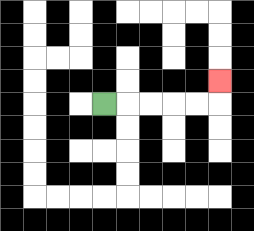{'start': '[4, 4]', 'end': '[9, 3]', 'path_directions': 'R,R,R,R,R,U', 'path_coordinates': '[[4, 4], [5, 4], [6, 4], [7, 4], [8, 4], [9, 4], [9, 3]]'}